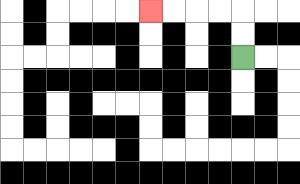{'start': '[10, 2]', 'end': '[6, 0]', 'path_directions': 'U,U,L,L,L,L', 'path_coordinates': '[[10, 2], [10, 1], [10, 0], [9, 0], [8, 0], [7, 0], [6, 0]]'}